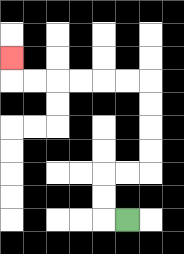{'start': '[5, 9]', 'end': '[0, 2]', 'path_directions': 'L,U,U,R,R,U,U,U,U,L,L,L,L,L,L,U', 'path_coordinates': '[[5, 9], [4, 9], [4, 8], [4, 7], [5, 7], [6, 7], [6, 6], [6, 5], [6, 4], [6, 3], [5, 3], [4, 3], [3, 3], [2, 3], [1, 3], [0, 3], [0, 2]]'}